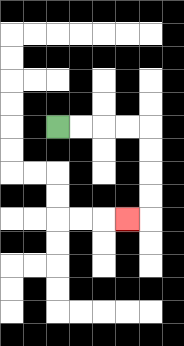{'start': '[2, 5]', 'end': '[5, 9]', 'path_directions': 'R,R,R,R,D,D,D,D,L', 'path_coordinates': '[[2, 5], [3, 5], [4, 5], [5, 5], [6, 5], [6, 6], [6, 7], [6, 8], [6, 9], [5, 9]]'}